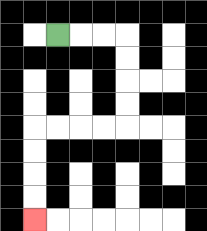{'start': '[2, 1]', 'end': '[1, 9]', 'path_directions': 'R,R,R,D,D,D,D,L,L,L,L,D,D,D,D', 'path_coordinates': '[[2, 1], [3, 1], [4, 1], [5, 1], [5, 2], [5, 3], [5, 4], [5, 5], [4, 5], [3, 5], [2, 5], [1, 5], [1, 6], [1, 7], [1, 8], [1, 9]]'}